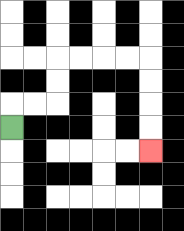{'start': '[0, 5]', 'end': '[6, 6]', 'path_directions': 'U,R,R,U,U,R,R,R,R,D,D,D,D', 'path_coordinates': '[[0, 5], [0, 4], [1, 4], [2, 4], [2, 3], [2, 2], [3, 2], [4, 2], [5, 2], [6, 2], [6, 3], [6, 4], [6, 5], [6, 6]]'}